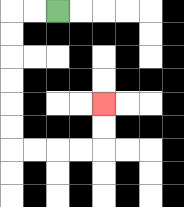{'start': '[2, 0]', 'end': '[4, 4]', 'path_directions': 'L,L,D,D,D,D,D,D,R,R,R,R,U,U', 'path_coordinates': '[[2, 0], [1, 0], [0, 0], [0, 1], [0, 2], [0, 3], [0, 4], [0, 5], [0, 6], [1, 6], [2, 6], [3, 6], [4, 6], [4, 5], [4, 4]]'}